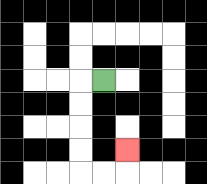{'start': '[4, 3]', 'end': '[5, 6]', 'path_directions': 'L,D,D,D,D,R,R,U', 'path_coordinates': '[[4, 3], [3, 3], [3, 4], [3, 5], [3, 6], [3, 7], [4, 7], [5, 7], [5, 6]]'}